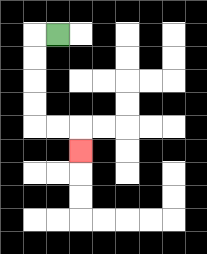{'start': '[2, 1]', 'end': '[3, 6]', 'path_directions': 'L,D,D,D,D,R,R,D', 'path_coordinates': '[[2, 1], [1, 1], [1, 2], [1, 3], [1, 4], [1, 5], [2, 5], [3, 5], [3, 6]]'}